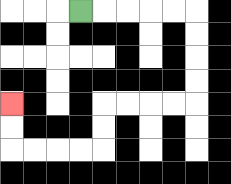{'start': '[3, 0]', 'end': '[0, 4]', 'path_directions': 'R,R,R,R,R,D,D,D,D,L,L,L,L,D,D,L,L,L,L,U,U', 'path_coordinates': '[[3, 0], [4, 0], [5, 0], [6, 0], [7, 0], [8, 0], [8, 1], [8, 2], [8, 3], [8, 4], [7, 4], [6, 4], [5, 4], [4, 4], [4, 5], [4, 6], [3, 6], [2, 6], [1, 6], [0, 6], [0, 5], [0, 4]]'}